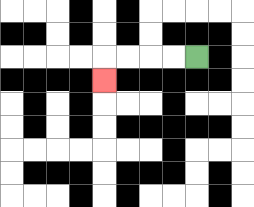{'start': '[8, 2]', 'end': '[4, 3]', 'path_directions': 'L,L,L,L,D', 'path_coordinates': '[[8, 2], [7, 2], [6, 2], [5, 2], [4, 2], [4, 3]]'}